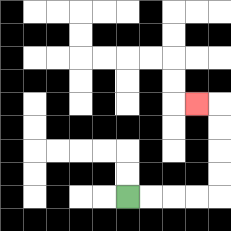{'start': '[5, 8]', 'end': '[8, 4]', 'path_directions': 'R,R,R,R,U,U,U,U,L', 'path_coordinates': '[[5, 8], [6, 8], [7, 8], [8, 8], [9, 8], [9, 7], [9, 6], [9, 5], [9, 4], [8, 4]]'}